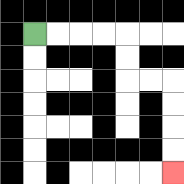{'start': '[1, 1]', 'end': '[7, 7]', 'path_directions': 'R,R,R,R,D,D,R,R,D,D,D,D', 'path_coordinates': '[[1, 1], [2, 1], [3, 1], [4, 1], [5, 1], [5, 2], [5, 3], [6, 3], [7, 3], [7, 4], [7, 5], [7, 6], [7, 7]]'}